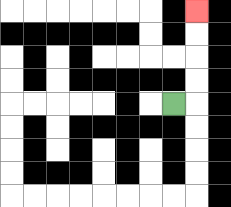{'start': '[7, 4]', 'end': '[8, 0]', 'path_directions': 'R,U,U,U,U', 'path_coordinates': '[[7, 4], [8, 4], [8, 3], [8, 2], [8, 1], [8, 0]]'}